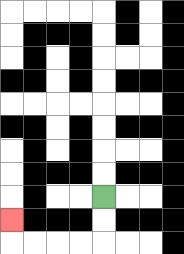{'start': '[4, 8]', 'end': '[0, 9]', 'path_directions': 'D,D,L,L,L,L,U', 'path_coordinates': '[[4, 8], [4, 9], [4, 10], [3, 10], [2, 10], [1, 10], [0, 10], [0, 9]]'}